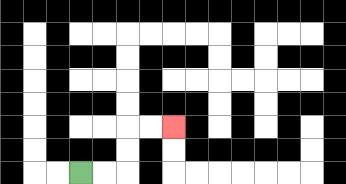{'start': '[3, 7]', 'end': '[7, 5]', 'path_directions': 'R,R,U,U,R,R', 'path_coordinates': '[[3, 7], [4, 7], [5, 7], [5, 6], [5, 5], [6, 5], [7, 5]]'}